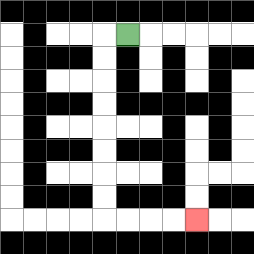{'start': '[5, 1]', 'end': '[8, 9]', 'path_directions': 'L,D,D,D,D,D,D,D,D,R,R,R,R', 'path_coordinates': '[[5, 1], [4, 1], [4, 2], [4, 3], [4, 4], [4, 5], [4, 6], [4, 7], [4, 8], [4, 9], [5, 9], [6, 9], [7, 9], [8, 9]]'}